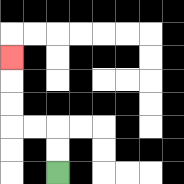{'start': '[2, 7]', 'end': '[0, 2]', 'path_directions': 'U,U,L,L,U,U,U', 'path_coordinates': '[[2, 7], [2, 6], [2, 5], [1, 5], [0, 5], [0, 4], [0, 3], [0, 2]]'}